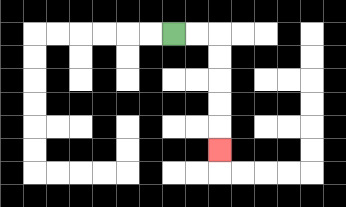{'start': '[7, 1]', 'end': '[9, 6]', 'path_directions': 'R,R,D,D,D,D,D', 'path_coordinates': '[[7, 1], [8, 1], [9, 1], [9, 2], [9, 3], [9, 4], [9, 5], [9, 6]]'}